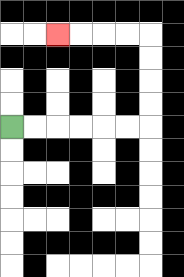{'start': '[0, 5]', 'end': '[2, 1]', 'path_directions': 'R,R,R,R,R,R,U,U,U,U,L,L,L,L', 'path_coordinates': '[[0, 5], [1, 5], [2, 5], [3, 5], [4, 5], [5, 5], [6, 5], [6, 4], [6, 3], [6, 2], [6, 1], [5, 1], [4, 1], [3, 1], [2, 1]]'}